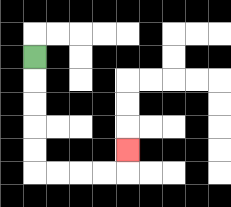{'start': '[1, 2]', 'end': '[5, 6]', 'path_directions': 'D,D,D,D,D,R,R,R,R,U', 'path_coordinates': '[[1, 2], [1, 3], [1, 4], [1, 5], [1, 6], [1, 7], [2, 7], [3, 7], [4, 7], [5, 7], [5, 6]]'}